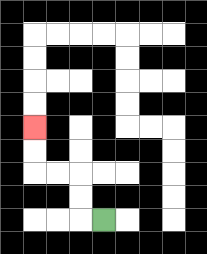{'start': '[4, 9]', 'end': '[1, 5]', 'path_directions': 'L,U,U,L,L,U,U', 'path_coordinates': '[[4, 9], [3, 9], [3, 8], [3, 7], [2, 7], [1, 7], [1, 6], [1, 5]]'}